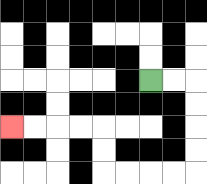{'start': '[6, 3]', 'end': '[0, 5]', 'path_directions': 'R,R,D,D,D,D,L,L,L,L,U,U,L,L,L,L', 'path_coordinates': '[[6, 3], [7, 3], [8, 3], [8, 4], [8, 5], [8, 6], [8, 7], [7, 7], [6, 7], [5, 7], [4, 7], [4, 6], [4, 5], [3, 5], [2, 5], [1, 5], [0, 5]]'}